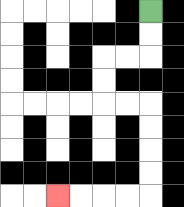{'start': '[6, 0]', 'end': '[2, 8]', 'path_directions': 'D,D,L,L,D,D,R,R,D,D,D,D,L,L,L,L', 'path_coordinates': '[[6, 0], [6, 1], [6, 2], [5, 2], [4, 2], [4, 3], [4, 4], [5, 4], [6, 4], [6, 5], [6, 6], [6, 7], [6, 8], [5, 8], [4, 8], [3, 8], [2, 8]]'}